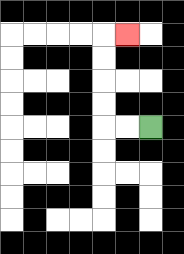{'start': '[6, 5]', 'end': '[5, 1]', 'path_directions': 'L,L,U,U,U,U,R', 'path_coordinates': '[[6, 5], [5, 5], [4, 5], [4, 4], [4, 3], [4, 2], [4, 1], [5, 1]]'}